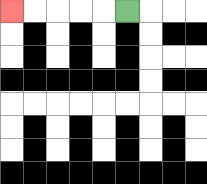{'start': '[5, 0]', 'end': '[0, 0]', 'path_directions': 'L,L,L,L,L', 'path_coordinates': '[[5, 0], [4, 0], [3, 0], [2, 0], [1, 0], [0, 0]]'}